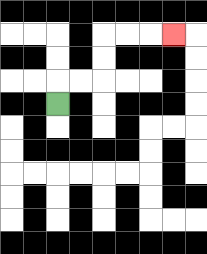{'start': '[2, 4]', 'end': '[7, 1]', 'path_directions': 'U,R,R,U,U,R,R,R', 'path_coordinates': '[[2, 4], [2, 3], [3, 3], [4, 3], [4, 2], [4, 1], [5, 1], [6, 1], [7, 1]]'}